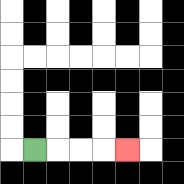{'start': '[1, 6]', 'end': '[5, 6]', 'path_directions': 'R,R,R,R', 'path_coordinates': '[[1, 6], [2, 6], [3, 6], [4, 6], [5, 6]]'}